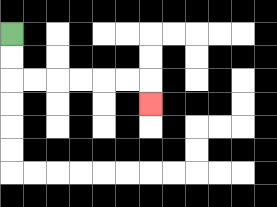{'start': '[0, 1]', 'end': '[6, 4]', 'path_directions': 'D,D,R,R,R,R,R,R,D', 'path_coordinates': '[[0, 1], [0, 2], [0, 3], [1, 3], [2, 3], [3, 3], [4, 3], [5, 3], [6, 3], [6, 4]]'}